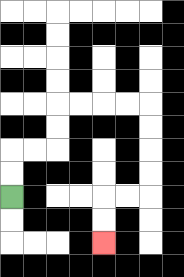{'start': '[0, 8]', 'end': '[4, 10]', 'path_directions': 'U,U,R,R,U,U,R,R,R,R,D,D,D,D,L,L,D,D', 'path_coordinates': '[[0, 8], [0, 7], [0, 6], [1, 6], [2, 6], [2, 5], [2, 4], [3, 4], [4, 4], [5, 4], [6, 4], [6, 5], [6, 6], [6, 7], [6, 8], [5, 8], [4, 8], [4, 9], [4, 10]]'}